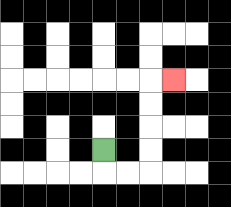{'start': '[4, 6]', 'end': '[7, 3]', 'path_directions': 'D,R,R,U,U,U,U,R', 'path_coordinates': '[[4, 6], [4, 7], [5, 7], [6, 7], [6, 6], [6, 5], [6, 4], [6, 3], [7, 3]]'}